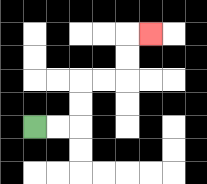{'start': '[1, 5]', 'end': '[6, 1]', 'path_directions': 'R,R,U,U,R,R,U,U,R', 'path_coordinates': '[[1, 5], [2, 5], [3, 5], [3, 4], [3, 3], [4, 3], [5, 3], [5, 2], [5, 1], [6, 1]]'}